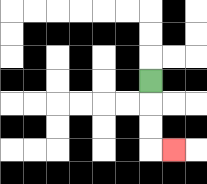{'start': '[6, 3]', 'end': '[7, 6]', 'path_directions': 'D,D,D,R', 'path_coordinates': '[[6, 3], [6, 4], [6, 5], [6, 6], [7, 6]]'}